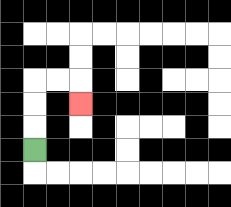{'start': '[1, 6]', 'end': '[3, 4]', 'path_directions': 'U,U,U,R,R,D', 'path_coordinates': '[[1, 6], [1, 5], [1, 4], [1, 3], [2, 3], [3, 3], [3, 4]]'}